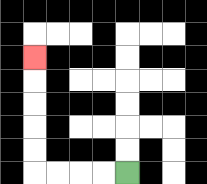{'start': '[5, 7]', 'end': '[1, 2]', 'path_directions': 'L,L,L,L,U,U,U,U,U', 'path_coordinates': '[[5, 7], [4, 7], [3, 7], [2, 7], [1, 7], [1, 6], [1, 5], [1, 4], [1, 3], [1, 2]]'}